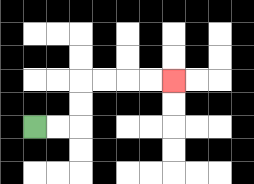{'start': '[1, 5]', 'end': '[7, 3]', 'path_directions': 'R,R,U,U,R,R,R,R', 'path_coordinates': '[[1, 5], [2, 5], [3, 5], [3, 4], [3, 3], [4, 3], [5, 3], [6, 3], [7, 3]]'}